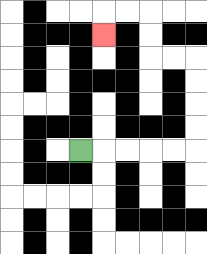{'start': '[3, 6]', 'end': '[4, 1]', 'path_directions': 'R,R,R,R,R,U,U,U,U,L,L,U,U,L,L,D', 'path_coordinates': '[[3, 6], [4, 6], [5, 6], [6, 6], [7, 6], [8, 6], [8, 5], [8, 4], [8, 3], [8, 2], [7, 2], [6, 2], [6, 1], [6, 0], [5, 0], [4, 0], [4, 1]]'}